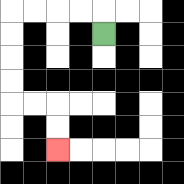{'start': '[4, 1]', 'end': '[2, 6]', 'path_directions': 'U,L,L,L,L,D,D,D,D,R,R,D,D', 'path_coordinates': '[[4, 1], [4, 0], [3, 0], [2, 0], [1, 0], [0, 0], [0, 1], [0, 2], [0, 3], [0, 4], [1, 4], [2, 4], [2, 5], [2, 6]]'}